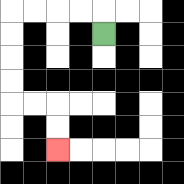{'start': '[4, 1]', 'end': '[2, 6]', 'path_directions': 'U,L,L,L,L,D,D,D,D,R,R,D,D', 'path_coordinates': '[[4, 1], [4, 0], [3, 0], [2, 0], [1, 0], [0, 0], [0, 1], [0, 2], [0, 3], [0, 4], [1, 4], [2, 4], [2, 5], [2, 6]]'}